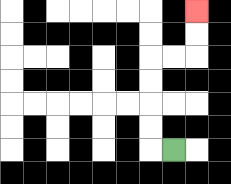{'start': '[7, 6]', 'end': '[8, 0]', 'path_directions': 'L,U,U,U,U,R,R,U,U', 'path_coordinates': '[[7, 6], [6, 6], [6, 5], [6, 4], [6, 3], [6, 2], [7, 2], [8, 2], [8, 1], [8, 0]]'}